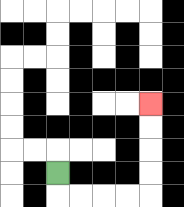{'start': '[2, 7]', 'end': '[6, 4]', 'path_directions': 'D,R,R,R,R,U,U,U,U', 'path_coordinates': '[[2, 7], [2, 8], [3, 8], [4, 8], [5, 8], [6, 8], [6, 7], [6, 6], [6, 5], [6, 4]]'}